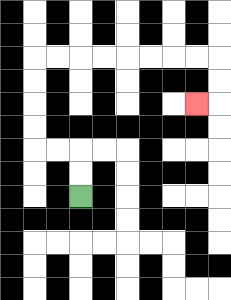{'start': '[3, 8]', 'end': '[8, 4]', 'path_directions': 'U,U,L,L,U,U,U,U,R,R,R,R,R,R,R,R,D,D,L', 'path_coordinates': '[[3, 8], [3, 7], [3, 6], [2, 6], [1, 6], [1, 5], [1, 4], [1, 3], [1, 2], [2, 2], [3, 2], [4, 2], [5, 2], [6, 2], [7, 2], [8, 2], [9, 2], [9, 3], [9, 4], [8, 4]]'}